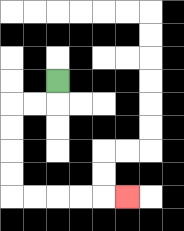{'start': '[2, 3]', 'end': '[5, 8]', 'path_directions': 'D,L,L,D,D,D,D,R,R,R,R,R', 'path_coordinates': '[[2, 3], [2, 4], [1, 4], [0, 4], [0, 5], [0, 6], [0, 7], [0, 8], [1, 8], [2, 8], [3, 8], [4, 8], [5, 8]]'}